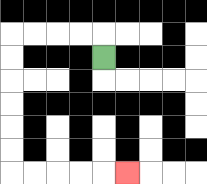{'start': '[4, 2]', 'end': '[5, 7]', 'path_directions': 'U,L,L,L,L,D,D,D,D,D,D,R,R,R,R,R', 'path_coordinates': '[[4, 2], [4, 1], [3, 1], [2, 1], [1, 1], [0, 1], [0, 2], [0, 3], [0, 4], [0, 5], [0, 6], [0, 7], [1, 7], [2, 7], [3, 7], [4, 7], [5, 7]]'}